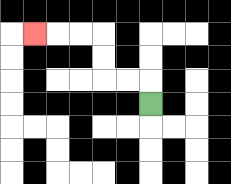{'start': '[6, 4]', 'end': '[1, 1]', 'path_directions': 'U,L,L,U,U,L,L,L', 'path_coordinates': '[[6, 4], [6, 3], [5, 3], [4, 3], [4, 2], [4, 1], [3, 1], [2, 1], [1, 1]]'}